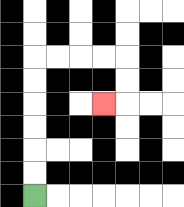{'start': '[1, 8]', 'end': '[4, 4]', 'path_directions': 'U,U,U,U,U,U,R,R,R,R,D,D,L', 'path_coordinates': '[[1, 8], [1, 7], [1, 6], [1, 5], [1, 4], [1, 3], [1, 2], [2, 2], [3, 2], [4, 2], [5, 2], [5, 3], [5, 4], [4, 4]]'}